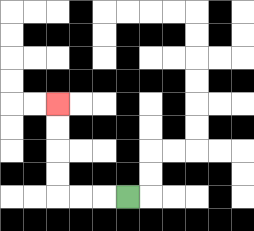{'start': '[5, 8]', 'end': '[2, 4]', 'path_directions': 'L,L,L,U,U,U,U', 'path_coordinates': '[[5, 8], [4, 8], [3, 8], [2, 8], [2, 7], [2, 6], [2, 5], [2, 4]]'}